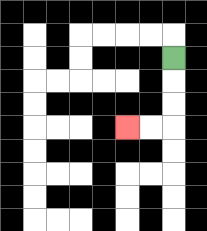{'start': '[7, 2]', 'end': '[5, 5]', 'path_directions': 'D,D,D,L,L', 'path_coordinates': '[[7, 2], [7, 3], [7, 4], [7, 5], [6, 5], [5, 5]]'}